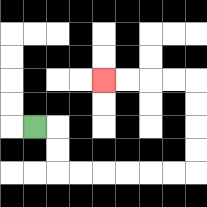{'start': '[1, 5]', 'end': '[4, 3]', 'path_directions': 'R,D,D,R,R,R,R,R,R,U,U,U,U,L,L,L,L', 'path_coordinates': '[[1, 5], [2, 5], [2, 6], [2, 7], [3, 7], [4, 7], [5, 7], [6, 7], [7, 7], [8, 7], [8, 6], [8, 5], [8, 4], [8, 3], [7, 3], [6, 3], [5, 3], [4, 3]]'}